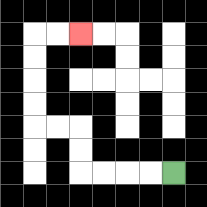{'start': '[7, 7]', 'end': '[3, 1]', 'path_directions': 'L,L,L,L,U,U,L,L,U,U,U,U,R,R', 'path_coordinates': '[[7, 7], [6, 7], [5, 7], [4, 7], [3, 7], [3, 6], [3, 5], [2, 5], [1, 5], [1, 4], [1, 3], [1, 2], [1, 1], [2, 1], [3, 1]]'}